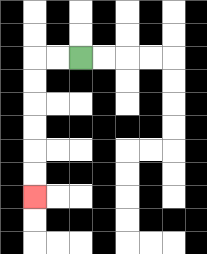{'start': '[3, 2]', 'end': '[1, 8]', 'path_directions': 'L,L,D,D,D,D,D,D', 'path_coordinates': '[[3, 2], [2, 2], [1, 2], [1, 3], [1, 4], [1, 5], [1, 6], [1, 7], [1, 8]]'}